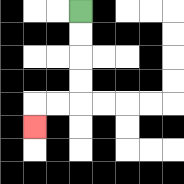{'start': '[3, 0]', 'end': '[1, 5]', 'path_directions': 'D,D,D,D,L,L,D', 'path_coordinates': '[[3, 0], [3, 1], [3, 2], [3, 3], [3, 4], [2, 4], [1, 4], [1, 5]]'}